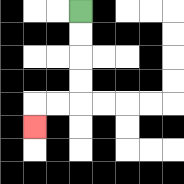{'start': '[3, 0]', 'end': '[1, 5]', 'path_directions': 'D,D,D,D,L,L,D', 'path_coordinates': '[[3, 0], [3, 1], [3, 2], [3, 3], [3, 4], [2, 4], [1, 4], [1, 5]]'}